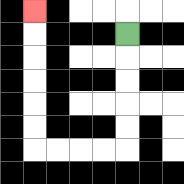{'start': '[5, 1]', 'end': '[1, 0]', 'path_directions': 'D,D,D,D,D,L,L,L,L,U,U,U,U,U,U', 'path_coordinates': '[[5, 1], [5, 2], [5, 3], [5, 4], [5, 5], [5, 6], [4, 6], [3, 6], [2, 6], [1, 6], [1, 5], [1, 4], [1, 3], [1, 2], [1, 1], [1, 0]]'}